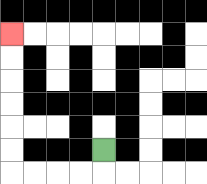{'start': '[4, 6]', 'end': '[0, 1]', 'path_directions': 'D,L,L,L,L,U,U,U,U,U,U', 'path_coordinates': '[[4, 6], [4, 7], [3, 7], [2, 7], [1, 7], [0, 7], [0, 6], [0, 5], [0, 4], [0, 3], [0, 2], [0, 1]]'}